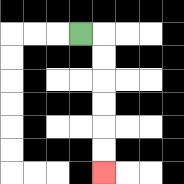{'start': '[3, 1]', 'end': '[4, 7]', 'path_directions': 'R,D,D,D,D,D,D', 'path_coordinates': '[[3, 1], [4, 1], [4, 2], [4, 3], [4, 4], [4, 5], [4, 6], [4, 7]]'}